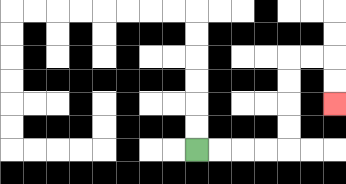{'start': '[8, 6]', 'end': '[14, 4]', 'path_directions': 'R,R,R,R,U,U,U,U,R,R,D,D', 'path_coordinates': '[[8, 6], [9, 6], [10, 6], [11, 6], [12, 6], [12, 5], [12, 4], [12, 3], [12, 2], [13, 2], [14, 2], [14, 3], [14, 4]]'}